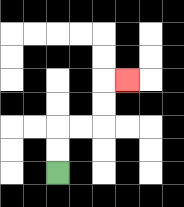{'start': '[2, 7]', 'end': '[5, 3]', 'path_directions': 'U,U,R,R,U,U,R', 'path_coordinates': '[[2, 7], [2, 6], [2, 5], [3, 5], [4, 5], [4, 4], [4, 3], [5, 3]]'}